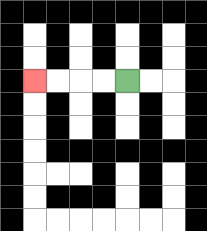{'start': '[5, 3]', 'end': '[1, 3]', 'path_directions': 'L,L,L,L', 'path_coordinates': '[[5, 3], [4, 3], [3, 3], [2, 3], [1, 3]]'}